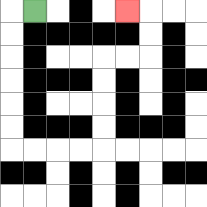{'start': '[1, 0]', 'end': '[5, 0]', 'path_directions': 'L,D,D,D,D,D,D,R,R,R,R,U,U,U,U,R,R,U,U,L', 'path_coordinates': '[[1, 0], [0, 0], [0, 1], [0, 2], [0, 3], [0, 4], [0, 5], [0, 6], [1, 6], [2, 6], [3, 6], [4, 6], [4, 5], [4, 4], [4, 3], [4, 2], [5, 2], [6, 2], [6, 1], [6, 0], [5, 0]]'}